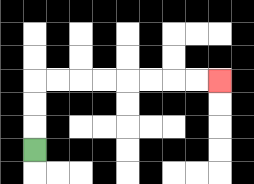{'start': '[1, 6]', 'end': '[9, 3]', 'path_directions': 'U,U,U,R,R,R,R,R,R,R,R', 'path_coordinates': '[[1, 6], [1, 5], [1, 4], [1, 3], [2, 3], [3, 3], [4, 3], [5, 3], [6, 3], [7, 3], [8, 3], [9, 3]]'}